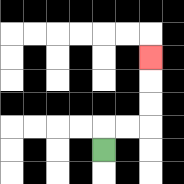{'start': '[4, 6]', 'end': '[6, 2]', 'path_directions': 'U,R,R,U,U,U', 'path_coordinates': '[[4, 6], [4, 5], [5, 5], [6, 5], [6, 4], [6, 3], [6, 2]]'}